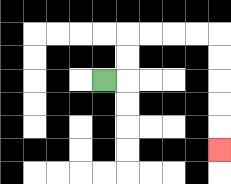{'start': '[4, 3]', 'end': '[9, 6]', 'path_directions': 'R,U,U,R,R,R,R,D,D,D,D,D', 'path_coordinates': '[[4, 3], [5, 3], [5, 2], [5, 1], [6, 1], [7, 1], [8, 1], [9, 1], [9, 2], [9, 3], [9, 4], [9, 5], [9, 6]]'}